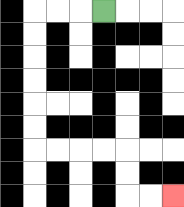{'start': '[4, 0]', 'end': '[7, 8]', 'path_directions': 'L,L,L,D,D,D,D,D,D,R,R,R,R,D,D,R,R', 'path_coordinates': '[[4, 0], [3, 0], [2, 0], [1, 0], [1, 1], [1, 2], [1, 3], [1, 4], [1, 5], [1, 6], [2, 6], [3, 6], [4, 6], [5, 6], [5, 7], [5, 8], [6, 8], [7, 8]]'}